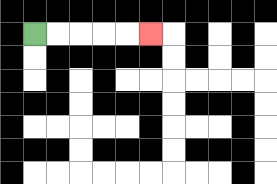{'start': '[1, 1]', 'end': '[6, 1]', 'path_directions': 'R,R,R,R,R', 'path_coordinates': '[[1, 1], [2, 1], [3, 1], [4, 1], [5, 1], [6, 1]]'}